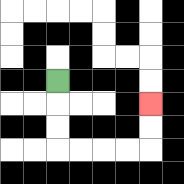{'start': '[2, 3]', 'end': '[6, 4]', 'path_directions': 'D,D,D,R,R,R,R,U,U', 'path_coordinates': '[[2, 3], [2, 4], [2, 5], [2, 6], [3, 6], [4, 6], [5, 6], [6, 6], [6, 5], [6, 4]]'}